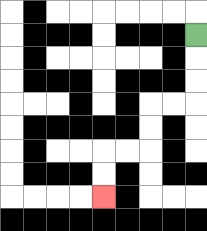{'start': '[8, 1]', 'end': '[4, 8]', 'path_directions': 'D,D,D,L,L,D,D,L,L,D,D', 'path_coordinates': '[[8, 1], [8, 2], [8, 3], [8, 4], [7, 4], [6, 4], [6, 5], [6, 6], [5, 6], [4, 6], [4, 7], [4, 8]]'}